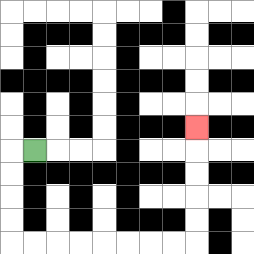{'start': '[1, 6]', 'end': '[8, 5]', 'path_directions': 'L,D,D,D,D,R,R,R,R,R,R,R,R,U,U,U,U,U', 'path_coordinates': '[[1, 6], [0, 6], [0, 7], [0, 8], [0, 9], [0, 10], [1, 10], [2, 10], [3, 10], [4, 10], [5, 10], [6, 10], [7, 10], [8, 10], [8, 9], [8, 8], [8, 7], [8, 6], [8, 5]]'}